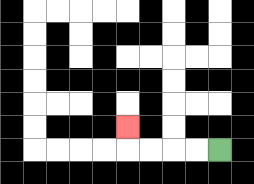{'start': '[9, 6]', 'end': '[5, 5]', 'path_directions': 'L,L,L,L,U', 'path_coordinates': '[[9, 6], [8, 6], [7, 6], [6, 6], [5, 6], [5, 5]]'}